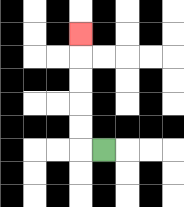{'start': '[4, 6]', 'end': '[3, 1]', 'path_directions': 'L,U,U,U,U,U', 'path_coordinates': '[[4, 6], [3, 6], [3, 5], [3, 4], [3, 3], [3, 2], [3, 1]]'}